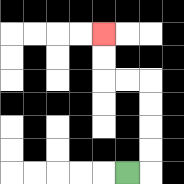{'start': '[5, 7]', 'end': '[4, 1]', 'path_directions': 'R,U,U,U,U,L,L,U,U', 'path_coordinates': '[[5, 7], [6, 7], [6, 6], [6, 5], [6, 4], [6, 3], [5, 3], [4, 3], [4, 2], [4, 1]]'}